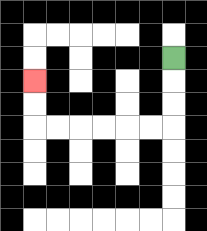{'start': '[7, 2]', 'end': '[1, 3]', 'path_directions': 'D,D,D,L,L,L,L,L,L,U,U', 'path_coordinates': '[[7, 2], [7, 3], [7, 4], [7, 5], [6, 5], [5, 5], [4, 5], [3, 5], [2, 5], [1, 5], [1, 4], [1, 3]]'}